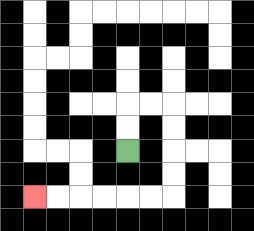{'start': '[5, 6]', 'end': '[1, 8]', 'path_directions': 'U,U,R,R,D,D,D,D,L,L,L,L,L,L', 'path_coordinates': '[[5, 6], [5, 5], [5, 4], [6, 4], [7, 4], [7, 5], [7, 6], [7, 7], [7, 8], [6, 8], [5, 8], [4, 8], [3, 8], [2, 8], [1, 8]]'}